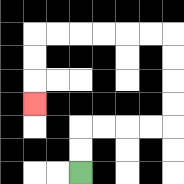{'start': '[3, 7]', 'end': '[1, 4]', 'path_directions': 'U,U,R,R,R,R,U,U,U,U,L,L,L,L,L,L,D,D,D', 'path_coordinates': '[[3, 7], [3, 6], [3, 5], [4, 5], [5, 5], [6, 5], [7, 5], [7, 4], [7, 3], [7, 2], [7, 1], [6, 1], [5, 1], [4, 1], [3, 1], [2, 1], [1, 1], [1, 2], [1, 3], [1, 4]]'}